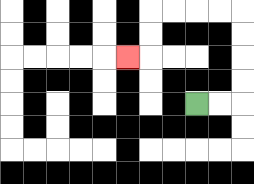{'start': '[8, 4]', 'end': '[5, 2]', 'path_directions': 'R,R,U,U,U,U,L,L,L,L,D,D,L', 'path_coordinates': '[[8, 4], [9, 4], [10, 4], [10, 3], [10, 2], [10, 1], [10, 0], [9, 0], [8, 0], [7, 0], [6, 0], [6, 1], [6, 2], [5, 2]]'}